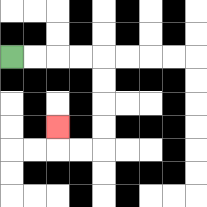{'start': '[0, 2]', 'end': '[2, 5]', 'path_directions': 'R,R,R,R,D,D,D,D,L,L,U', 'path_coordinates': '[[0, 2], [1, 2], [2, 2], [3, 2], [4, 2], [4, 3], [4, 4], [4, 5], [4, 6], [3, 6], [2, 6], [2, 5]]'}